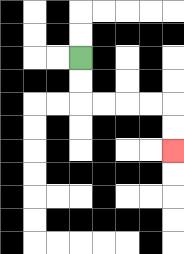{'start': '[3, 2]', 'end': '[7, 6]', 'path_directions': 'D,D,R,R,R,R,D,D', 'path_coordinates': '[[3, 2], [3, 3], [3, 4], [4, 4], [5, 4], [6, 4], [7, 4], [7, 5], [7, 6]]'}